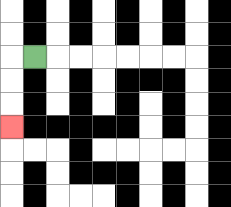{'start': '[1, 2]', 'end': '[0, 5]', 'path_directions': 'L,D,D,D', 'path_coordinates': '[[1, 2], [0, 2], [0, 3], [0, 4], [0, 5]]'}